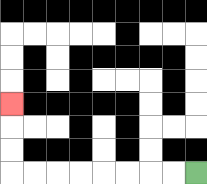{'start': '[8, 7]', 'end': '[0, 4]', 'path_directions': 'L,L,L,L,L,L,L,L,U,U,U', 'path_coordinates': '[[8, 7], [7, 7], [6, 7], [5, 7], [4, 7], [3, 7], [2, 7], [1, 7], [0, 7], [0, 6], [0, 5], [0, 4]]'}